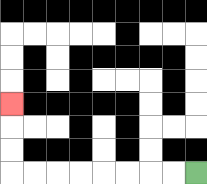{'start': '[8, 7]', 'end': '[0, 4]', 'path_directions': 'L,L,L,L,L,L,L,L,U,U,U', 'path_coordinates': '[[8, 7], [7, 7], [6, 7], [5, 7], [4, 7], [3, 7], [2, 7], [1, 7], [0, 7], [0, 6], [0, 5], [0, 4]]'}